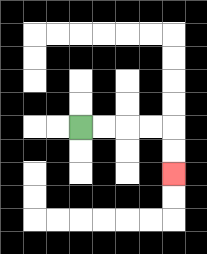{'start': '[3, 5]', 'end': '[7, 7]', 'path_directions': 'R,R,R,R,D,D', 'path_coordinates': '[[3, 5], [4, 5], [5, 5], [6, 5], [7, 5], [7, 6], [7, 7]]'}